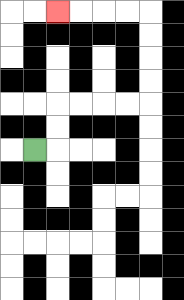{'start': '[1, 6]', 'end': '[2, 0]', 'path_directions': 'R,U,U,R,R,R,R,U,U,U,U,L,L,L,L', 'path_coordinates': '[[1, 6], [2, 6], [2, 5], [2, 4], [3, 4], [4, 4], [5, 4], [6, 4], [6, 3], [6, 2], [6, 1], [6, 0], [5, 0], [4, 0], [3, 0], [2, 0]]'}